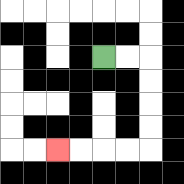{'start': '[4, 2]', 'end': '[2, 6]', 'path_directions': 'R,R,D,D,D,D,L,L,L,L', 'path_coordinates': '[[4, 2], [5, 2], [6, 2], [6, 3], [6, 4], [6, 5], [6, 6], [5, 6], [4, 6], [3, 6], [2, 6]]'}